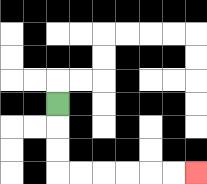{'start': '[2, 4]', 'end': '[8, 7]', 'path_directions': 'D,D,D,R,R,R,R,R,R', 'path_coordinates': '[[2, 4], [2, 5], [2, 6], [2, 7], [3, 7], [4, 7], [5, 7], [6, 7], [7, 7], [8, 7]]'}